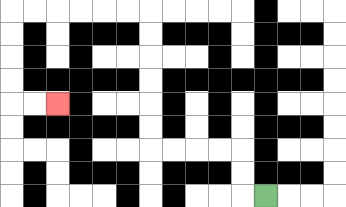{'start': '[11, 8]', 'end': '[2, 4]', 'path_directions': 'L,U,U,L,L,L,L,U,U,U,U,U,U,L,L,L,L,L,L,D,D,D,D,R,R', 'path_coordinates': '[[11, 8], [10, 8], [10, 7], [10, 6], [9, 6], [8, 6], [7, 6], [6, 6], [6, 5], [6, 4], [6, 3], [6, 2], [6, 1], [6, 0], [5, 0], [4, 0], [3, 0], [2, 0], [1, 0], [0, 0], [0, 1], [0, 2], [0, 3], [0, 4], [1, 4], [2, 4]]'}